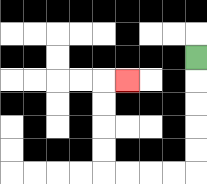{'start': '[8, 2]', 'end': '[5, 3]', 'path_directions': 'D,D,D,D,D,L,L,L,L,U,U,U,U,R', 'path_coordinates': '[[8, 2], [8, 3], [8, 4], [8, 5], [8, 6], [8, 7], [7, 7], [6, 7], [5, 7], [4, 7], [4, 6], [4, 5], [4, 4], [4, 3], [5, 3]]'}